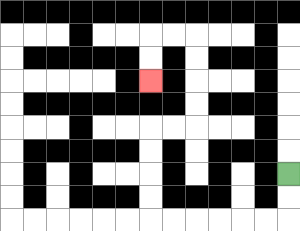{'start': '[12, 7]', 'end': '[6, 3]', 'path_directions': 'D,D,L,L,L,L,L,L,U,U,U,U,R,R,U,U,U,U,L,L,D,D', 'path_coordinates': '[[12, 7], [12, 8], [12, 9], [11, 9], [10, 9], [9, 9], [8, 9], [7, 9], [6, 9], [6, 8], [6, 7], [6, 6], [6, 5], [7, 5], [8, 5], [8, 4], [8, 3], [8, 2], [8, 1], [7, 1], [6, 1], [6, 2], [6, 3]]'}